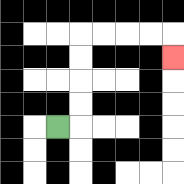{'start': '[2, 5]', 'end': '[7, 2]', 'path_directions': 'R,U,U,U,U,R,R,R,R,D', 'path_coordinates': '[[2, 5], [3, 5], [3, 4], [3, 3], [3, 2], [3, 1], [4, 1], [5, 1], [6, 1], [7, 1], [7, 2]]'}